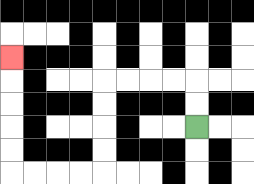{'start': '[8, 5]', 'end': '[0, 2]', 'path_directions': 'U,U,L,L,L,L,D,D,D,D,L,L,L,L,U,U,U,U,U', 'path_coordinates': '[[8, 5], [8, 4], [8, 3], [7, 3], [6, 3], [5, 3], [4, 3], [4, 4], [4, 5], [4, 6], [4, 7], [3, 7], [2, 7], [1, 7], [0, 7], [0, 6], [0, 5], [0, 4], [0, 3], [0, 2]]'}